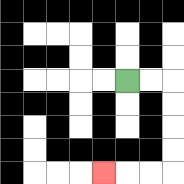{'start': '[5, 3]', 'end': '[4, 7]', 'path_directions': 'R,R,D,D,D,D,L,L,L', 'path_coordinates': '[[5, 3], [6, 3], [7, 3], [7, 4], [7, 5], [7, 6], [7, 7], [6, 7], [5, 7], [4, 7]]'}